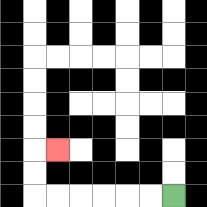{'start': '[7, 8]', 'end': '[2, 6]', 'path_directions': 'L,L,L,L,L,L,U,U,R', 'path_coordinates': '[[7, 8], [6, 8], [5, 8], [4, 8], [3, 8], [2, 8], [1, 8], [1, 7], [1, 6], [2, 6]]'}